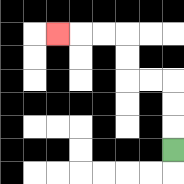{'start': '[7, 6]', 'end': '[2, 1]', 'path_directions': 'U,U,U,L,L,U,U,L,L,L', 'path_coordinates': '[[7, 6], [7, 5], [7, 4], [7, 3], [6, 3], [5, 3], [5, 2], [5, 1], [4, 1], [3, 1], [2, 1]]'}